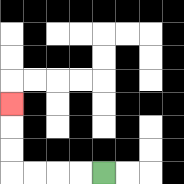{'start': '[4, 7]', 'end': '[0, 4]', 'path_directions': 'L,L,L,L,U,U,U', 'path_coordinates': '[[4, 7], [3, 7], [2, 7], [1, 7], [0, 7], [0, 6], [0, 5], [0, 4]]'}